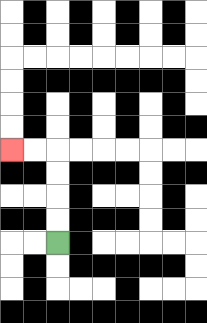{'start': '[2, 10]', 'end': '[0, 6]', 'path_directions': 'U,U,U,U,L,L', 'path_coordinates': '[[2, 10], [2, 9], [2, 8], [2, 7], [2, 6], [1, 6], [0, 6]]'}